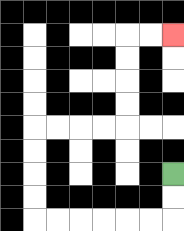{'start': '[7, 7]', 'end': '[7, 1]', 'path_directions': 'D,D,L,L,L,L,L,L,U,U,U,U,R,R,R,R,U,U,U,U,R,R', 'path_coordinates': '[[7, 7], [7, 8], [7, 9], [6, 9], [5, 9], [4, 9], [3, 9], [2, 9], [1, 9], [1, 8], [1, 7], [1, 6], [1, 5], [2, 5], [3, 5], [4, 5], [5, 5], [5, 4], [5, 3], [5, 2], [5, 1], [6, 1], [7, 1]]'}